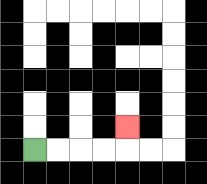{'start': '[1, 6]', 'end': '[5, 5]', 'path_directions': 'R,R,R,R,U', 'path_coordinates': '[[1, 6], [2, 6], [3, 6], [4, 6], [5, 6], [5, 5]]'}